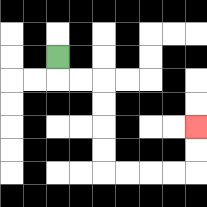{'start': '[2, 2]', 'end': '[8, 5]', 'path_directions': 'D,R,R,D,D,D,D,R,R,R,R,U,U', 'path_coordinates': '[[2, 2], [2, 3], [3, 3], [4, 3], [4, 4], [4, 5], [4, 6], [4, 7], [5, 7], [6, 7], [7, 7], [8, 7], [8, 6], [8, 5]]'}